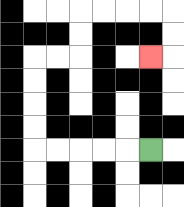{'start': '[6, 6]', 'end': '[6, 2]', 'path_directions': 'L,L,L,L,L,U,U,U,U,R,R,U,U,R,R,R,R,D,D,L', 'path_coordinates': '[[6, 6], [5, 6], [4, 6], [3, 6], [2, 6], [1, 6], [1, 5], [1, 4], [1, 3], [1, 2], [2, 2], [3, 2], [3, 1], [3, 0], [4, 0], [5, 0], [6, 0], [7, 0], [7, 1], [7, 2], [6, 2]]'}